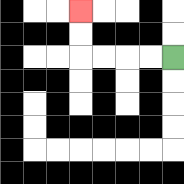{'start': '[7, 2]', 'end': '[3, 0]', 'path_directions': 'L,L,L,L,U,U', 'path_coordinates': '[[7, 2], [6, 2], [5, 2], [4, 2], [3, 2], [3, 1], [3, 0]]'}